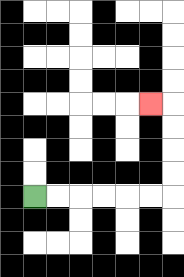{'start': '[1, 8]', 'end': '[6, 4]', 'path_directions': 'R,R,R,R,R,R,U,U,U,U,L', 'path_coordinates': '[[1, 8], [2, 8], [3, 8], [4, 8], [5, 8], [6, 8], [7, 8], [7, 7], [7, 6], [7, 5], [7, 4], [6, 4]]'}